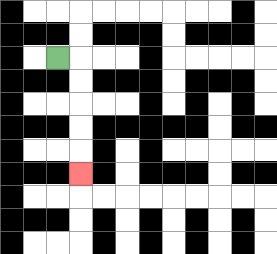{'start': '[2, 2]', 'end': '[3, 7]', 'path_directions': 'R,D,D,D,D,D', 'path_coordinates': '[[2, 2], [3, 2], [3, 3], [3, 4], [3, 5], [3, 6], [3, 7]]'}